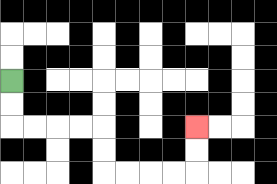{'start': '[0, 3]', 'end': '[8, 5]', 'path_directions': 'D,D,R,R,R,R,D,D,R,R,R,R,U,U', 'path_coordinates': '[[0, 3], [0, 4], [0, 5], [1, 5], [2, 5], [3, 5], [4, 5], [4, 6], [4, 7], [5, 7], [6, 7], [7, 7], [8, 7], [8, 6], [8, 5]]'}